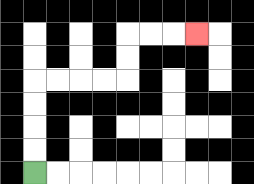{'start': '[1, 7]', 'end': '[8, 1]', 'path_directions': 'U,U,U,U,R,R,R,R,U,U,R,R,R', 'path_coordinates': '[[1, 7], [1, 6], [1, 5], [1, 4], [1, 3], [2, 3], [3, 3], [4, 3], [5, 3], [5, 2], [5, 1], [6, 1], [7, 1], [8, 1]]'}